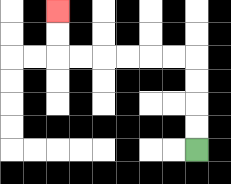{'start': '[8, 6]', 'end': '[2, 0]', 'path_directions': 'U,U,U,U,L,L,L,L,L,L,U,U', 'path_coordinates': '[[8, 6], [8, 5], [8, 4], [8, 3], [8, 2], [7, 2], [6, 2], [5, 2], [4, 2], [3, 2], [2, 2], [2, 1], [2, 0]]'}